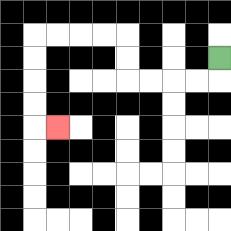{'start': '[9, 2]', 'end': '[2, 5]', 'path_directions': 'D,L,L,L,L,U,U,L,L,L,L,D,D,D,D,R', 'path_coordinates': '[[9, 2], [9, 3], [8, 3], [7, 3], [6, 3], [5, 3], [5, 2], [5, 1], [4, 1], [3, 1], [2, 1], [1, 1], [1, 2], [1, 3], [1, 4], [1, 5], [2, 5]]'}